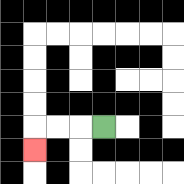{'start': '[4, 5]', 'end': '[1, 6]', 'path_directions': 'L,L,L,D', 'path_coordinates': '[[4, 5], [3, 5], [2, 5], [1, 5], [1, 6]]'}